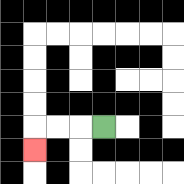{'start': '[4, 5]', 'end': '[1, 6]', 'path_directions': 'L,L,L,D', 'path_coordinates': '[[4, 5], [3, 5], [2, 5], [1, 5], [1, 6]]'}